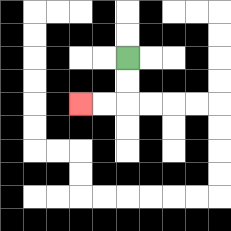{'start': '[5, 2]', 'end': '[3, 4]', 'path_directions': 'D,D,L,L', 'path_coordinates': '[[5, 2], [5, 3], [5, 4], [4, 4], [3, 4]]'}